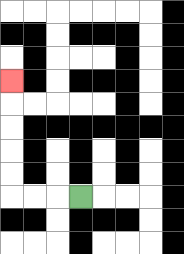{'start': '[3, 8]', 'end': '[0, 3]', 'path_directions': 'L,L,L,U,U,U,U,U', 'path_coordinates': '[[3, 8], [2, 8], [1, 8], [0, 8], [0, 7], [0, 6], [0, 5], [0, 4], [0, 3]]'}